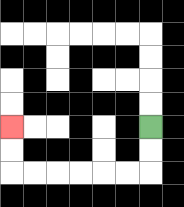{'start': '[6, 5]', 'end': '[0, 5]', 'path_directions': 'D,D,L,L,L,L,L,L,U,U', 'path_coordinates': '[[6, 5], [6, 6], [6, 7], [5, 7], [4, 7], [3, 7], [2, 7], [1, 7], [0, 7], [0, 6], [0, 5]]'}